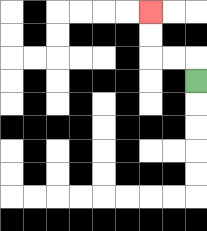{'start': '[8, 3]', 'end': '[6, 0]', 'path_directions': 'U,L,L,U,U', 'path_coordinates': '[[8, 3], [8, 2], [7, 2], [6, 2], [6, 1], [6, 0]]'}